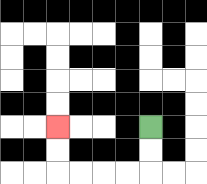{'start': '[6, 5]', 'end': '[2, 5]', 'path_directions': 'D,D,L,L,L,L,U,U', 'path_coordinates': '[[6, 5], [6, 6], [6, 7], [5, 7], [4, 7], [3, 7], [2, 7], [2, 6], [2, 5]]'}